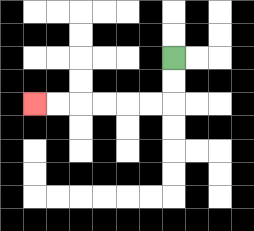{'start': '[7, 2]', 'end': '[1, 4]', 'path_directions': 'D,D,L,L,L,L,L,L', 'path_coordinates': '[[7, 2], [7, 3], [7, 4], [6, 4], [5, 4], [4, 4], [3, 4], [2, 4], [1, 4]]'}